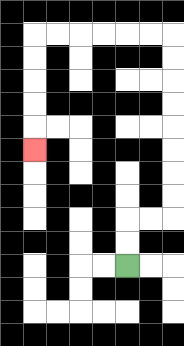{'start': '[5, 11]', 'end': '[1, 6]', 'path_directions': 'U,U,R,R,U,U,U,U,U,U,U,U,L,L,L,L,L,L,D,D,D,D,D', 'path_coordinates': '[[5, 11], [5, 10], [5, 9], [6, 9], [7, 9], [7, 8], [7, 7], [7, 6], [7, 5], [7, 4], [7, 3], [7, 2], [7, 1], [6, 1], [5, 1], [4, 1], [3, 1], [2, 1], [1, 1], [1, 2], [1, 3], [1, 4], [1, 5], [1, 6]]'}